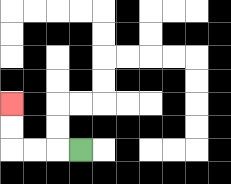{'start': '[3, 6]', 'end': '[0, 4]', 'path_directions': 'L,L,L,U,U', 'path_coordinates': '[[3, 6], [2, 6], [1, 6], [0, 6], [0, 5], [0, 4]]'}